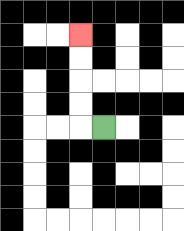{'start': '[4, 5]', 'end': '[3, 1]', 'path_directions': 'L,U,U,U,U', 'path_coordinates': '[[4, 5], [3, 5], [3, 4], [3, 3], [3, 2], [3, 1]]'}